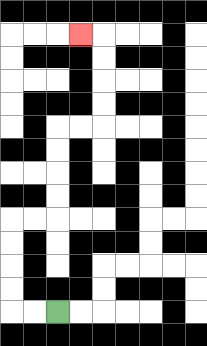{'start': '[2, 13]', 'end': '[3, 1]', 'path_directions': 'L,L,U,U,U,U,R,R,U,U,U,U,R,R,U,U,U,U,L', 'path_coordinates': '[[2, 13], [1, 13], [0, 13], [0, 12], [0, 11], [0, 10], [0, 9], [1, 9], [2, 9], [2, 8], [2, 7], [2, 6], [2, 5], [3, 5], [4, 5], [4, 4], [4, 3], [4, 2], [4, 1], [3, 1]]'}